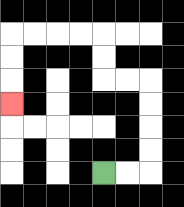{'start': '[4, 7]', 'end': '[0, 4]', 'path_directions': 'R,R,U,U,U,U,L,L,U,U,L,L,L,L,D,D,D', 'path_coordinates': '[[4, 7], [5, 7], [6, 7], [6, 6], [6, 5], [6, 4], [6, 3], [5, 3], [4, 3], [4, 2], [4, 1], [3, 1], [2, 1], [1, 1], [0, 1], [0, 2], [0, 3], [0, 4]]'}